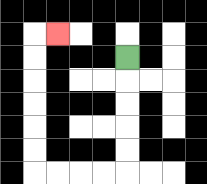{'start': '[5, 2]', 'end': '[2, 1]', 'path_directions': 'D,D,D,D,D,L,L,L,L,U,U,U,U,U,U,R', 'path_coordinates': '[[5, 2], [5, 3], [5, 4], [5, 5], [5, 6], [5, 7], [4, 7], [3, 7], [2, 7], [1, 7], [1, 6], [1, 5], [1, 4], [1, 3], [1, 2], [1, 1], [2, 1]]'}